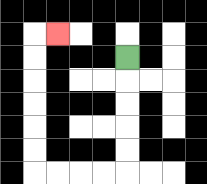{'start': '[5, 2]', 'end': '[2, 1]', 'path_directions': 'D,D,D,D,D,L,L,L,L,U,U,U,U,U,U,R', 'path_coordinates': '[[5, 2], [5, 3], [5, 4], [5, 5], [5, 6], [5, 7], [4, 7], [3, 7], [2, 7], [1, 7], [1, 6], [1, 5], [1, 4], [1, 3], [1, 2], [1, 1], [2, 1]]'}